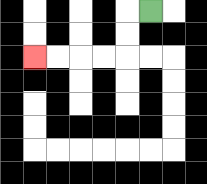{'start': '[6, 0]', 'end': '[1, 2]', 'path_directions': 'L,D,D,L,L,L,L', 'path_coordinates': '[[6, 0], [5, 0], [5, 1], [5, 2], [4, 2], [3, 2], [2, 2], [1, 2]]'}